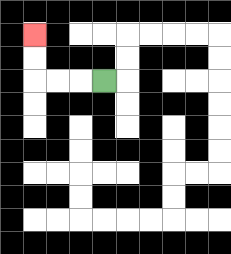{'start': '[4, 3]', 'end': '[1, 1]', 'path_directions': 'L,L,L,U,U', 'path_coordinates': '[[4, 3], [3, 3], [2, 3], [1, 3], [1, 2], [1, 1]]'}